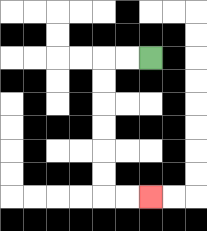{'start': '[6, 2]', 'end': '[6, 8]', 'path_directions': 'L,L,D,D,D,D,D,D,R,R', 'path_coordinates': '[[6, 2], [5, 2], [4, 2], [4, 3], [4, 4], [4, 5], [4, 6], [4, 7], [4, 8], [5, 8], [6, 8]]'}